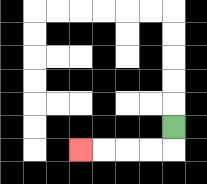{'start': '[7, 5]', 'end': '[3, 6]', 'path_directions': 'D,L,L,L,L', 'path_coordinates': '[[7, 5], [7, 6], [6, 6], [5, 6], [4, 6], [3, 6]]'}